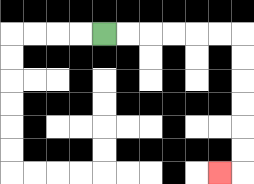{'start': '[4, 1]', 'end': '[9, 7]', 'path_directions': 'R,R,R,R,R,R,D,D,D,D,D,D,L', 'path_coordinates': '[[4, 1], [5, 1], [6, 1], [7, 1], [8, 1], [9, 1], [10, 1], [10, 2], [10, 3], [10, 4], [10, 5], [10, 6], [10, 7], [9, 7]]'}